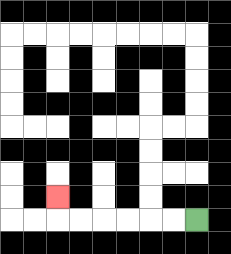{'start': '[8, 9]', 'end': '[2, 8]', 'path_directions': 'L,L,L,L,L,L,U', 'path_coordinates': '[[8, 9], [7, 9], [6, 9], [5, 9], [4, 9], [3, 9], [2, 9], [2, 8]]'}